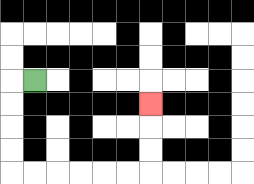{'start': '[1, 3]', 'end': '[6, 4]', 'path_directions': 'L,D,D,D,D,R,R,R,R,R,R,U,U,U', 'path_coordinates': '[[1, 3], [0, 3], [0, 4], [0, 5], [0, 6], [0, 7], [1, 7], [2, 7], [3, 7], [4, 7], [5, 7], [6, 7], [6, 6], [6, 5], [6, 4]]'}